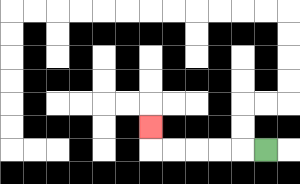{'start': '[11, 6]', 'end': '[6, 5]', 'path_directions': 'L,L,L,L,L,U', 'path_coordinates': '[[11, 6], [10, 6], [9, 6], [8, 6], [7, 6], [6, 6], [6, 5]]'}